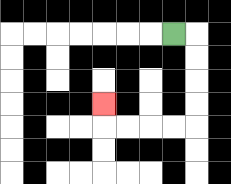{'start': '[7, 1]', 'end': '[4, 4]', 'path_directions': 'R,D,D,D,D,L,L,L,L,U', 'path_coordinates': '[[7, 1], [8, 1], [8, 2], [8, 3], [8, 4], [8, 5], [7, 5], [6, 5], [5, 5], [4, 5], [4, 4]]'}